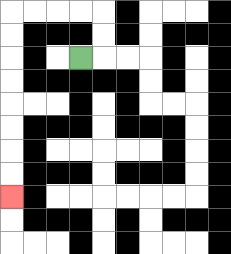{'start': '[3, 2]', 'end': '[0, 8]', 'path_directions': 'R,U,U,L,L,L,L,D,D,D,D,D,D,D,D', 'path_coordinates': '[[3, 2], [4, 2], [4, 1], [4, 0], [3, 0], [2, 0], [1, 0], [0, 0], [0, 1], [0, 2], [0, 3], [0, 4], [0, 5], [0, 6], [0, 7], [0, 8]]'}